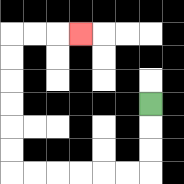{'start': '[6, 4]', 'end': '[3, 1]', 'path_directions': 'D,D,D,L,L,L,L,L,L,U,U,U,U,U,U,R,R,R', 'path_coordinates': '[[6, 4], [6, 5], [6, 6], [6, 7], [5, 7], [4, 7], [3, 7], [2, 7], [1, 7], [0, 7], [0, 6], [0, 5], [0, 4], [0, 3], [0, 2], [0, 1], [1, 1], [2, 1], [3, 1]]'}